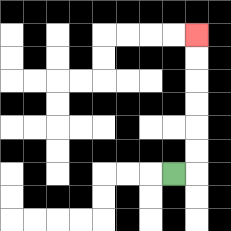{'start': '[7, 7]', 'end': '[8, 1]', 'path_directions': 'R,U,U,U,U,U,U', 'path_coordinates': '[[7, 7], [8, 7], [8, 6], [8, 5], [8, 4], [8, 3], [8, 2], [8, 1]]'}